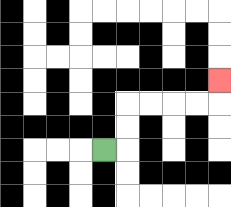{'start': '[4, 6]', 'end': '[9, 3]', 'path_directions': 'R,U,U,R,R,R,R,U', 'path_coordinates': '[[4, 6], [5, 6], [5, 5], [5, 4], [6, 4], [7, 4], [8, 4], [9, 4], [9, 3]]'}